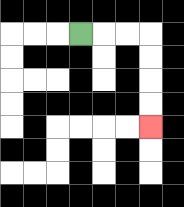{'start': '[3, 1]', 'end': '[6, 5]', 'path_directions': 'R,R,R,D,D,D,D', 'path_coordinates': '[[3, 1], [4, 1], [5, 1], [6, 1], [6, 2], [6, 3], [6, 4], [6, 5]]'}